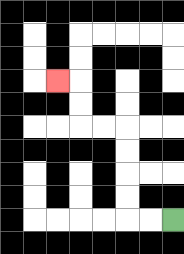{'start': '[7, 9]', 'end': '[2, 3]', 'path_directions': 'L,L,U,U,U,U,L,L,U,U,L', 'path_coordinates': '[[7, 9], [6, 9], [5, 9], [5, 8], [5, 7], [5, 6], [5, 5], [4, 5], [3, 5], [3, 4], [3, 3], [2, 3]]'}